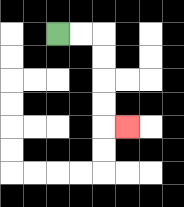{'start': '[2, 1]', 'end': '[5, 5]', 'path_directions': 'R,R,D,D,D,D,R', 'path_coordinates': '[[2, 1], [3, 1], [4, 1], [4, 2], [4, 3], [4, 4], [4, 5], [5, 5]]'}